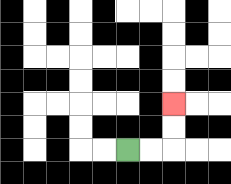{'start': '[5, 6]', 'end': '[7, 4]', 'path_directions': 'R,R,U,U', 'path_coordinates': '[[5, 6], [6, 6], [7, 6], [7, 5], [7, 4]]'}